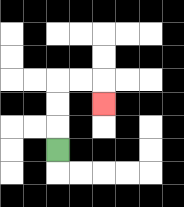{'start': '[2, 6]', 'end': '[4, 4]', 'path_directions': 'U,U,U,R,R,D', 'path_coordinates': '[[2, 6], [2, 5], [2, 4], [2, 3], [3, 3], [4, 3], [4, 4]]'}